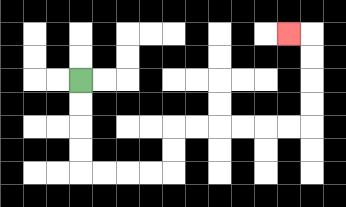{'start': '[3, 3]', 'end': '[12, 1]', 'path_directions': 'D,D,D,D,R,R,R,R,U,U,R,R,R,R,R,R,U,U,U,U,L', 'path_coordinates': '[[3, 3], [3, 4], [3, 5], [3, 6], [3, 7], [4, 7], [5, 7], [6, 7], [7, 7], [7, 6], [7, 5], [8, 5], [9, 5], [10, 5], [11, 5], [12, 5], [13, 5], [13, 4], [13, 3], [13, 2], [13, 1], [12, 1]]'}